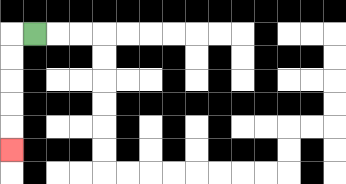{'start': '[1, 1]', 'end': '[0, 6]', 'path_directions': 'L,D,D,D,D,D', 'path_coordinates': '[[1, 1], [0, 1], [0, 2], [0, 3], [0, 4], [0, 5], [0, 6]]'}